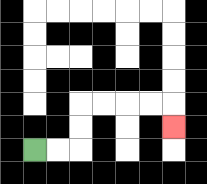{'start': '[1, 6]', 'end': '[7, 5]', 'path_directions': 'R,R,U,U,R,R,R,R,D', 'path_coordinates': '[[1, 6], [2, 6], [3, 6], [3, 5], [3, 4], [4, 4], [5, 4], [6, 4], [7, 4], [7, 5]]'}